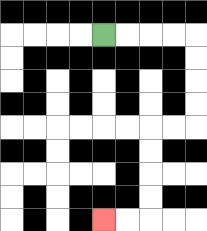{'start': '[4, 1]', 'end': '[4, 9]', 'path_directions': 'R,R,R,R,D,D,D,D,L,L,D,D,D,D,L,L', 'path_coordinates': '[[4, 1], [5, 1], [6, 1], [7, 1], [8, 1], [8, 2], [8, 3], [8, 4], [8, 5], [7, 5], [6, 5], [6, 6], [6, 7], [6, 8], [6, 9], [5, 9], [4, 9]]'}